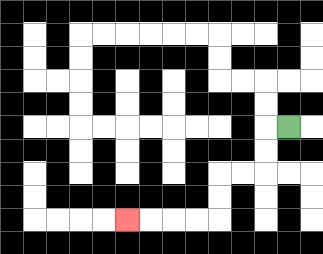{'start': '[12, 5]', 'end': '[5, 9]', 'path_directions': 'L,D,D,L,L,D,D,L,L,L,L', 'path_coordinates': '[[12, 5], [11, 5], [11, 6], [11, 7], [10, 7], [9, 7], [9, 8], [9, 9], [8, 9], [7, 9], [6, 9], [5, 9]]'}